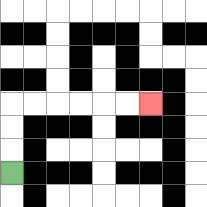{'start': '[0, 7]', 'end': '[6, 4]', 'path_directions': 'U,U,U,R,R,R,R,R,R', 'path_coordinates': '[[0, 7], [0, 6], [0, 5], [0, 4], [1, 4], [2, 4], [3, 4], [4, 4], [5, 4], [6, 4]]'}